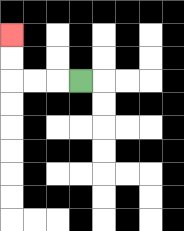{'start': '[3, 3]', 'end': '[0, 1]', 'path_directions': 'L,L,L,U,U', 'path_coordinates': '[[3, 3], [2, 3], [1, 3], [0, 3], [0, 2], [0, 1]]'}